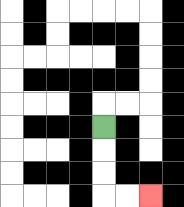{'start': '[4, 5]', 'end': '[6, 8]', 'path_directions': 'D,D,D,R,R', 'path_coordinates': '[[4, 5], [4, 6], [4, 7], [4, 8], [5, 8], [6, 8]]'}